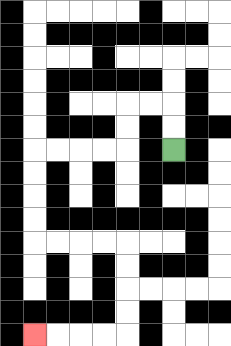{'start': '[7, 6]', 'end': '[1, 14]', 'path_directions': 'U,U,L,L,D,D,L,L,L,L,D,D,D,D,R,R,R,R,D,D,D,D,L,L,L,L', 'path_coordinates': '[[7, 6], [7, 5], [7, 4], [6, 4], [5, 4], [5, 5], [5, 6], [4, 6], [3, 6], [2, 6], [1, 6], [1, 7], [1, 8], [1, 9], [1, 10], [2, 10], [3, 10], [4, 10], [5, 10], [5, 11], [5, 12], [5, 13], [5, 14], [4, 14], [3, 14], [2, 14], [1, 14]]'}